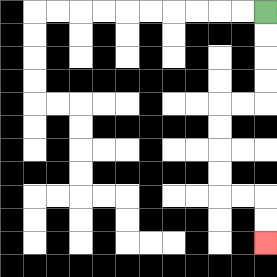{'start': '[11, 0]', 'end': '[11, 10]', 'path_directions': 'D,D,D,D,L,L,D,D,D,D,R,R,D,D', 'path_coordinates': '[[11, 0], [11, 1], [11, 2], [11, 3], [11, 4], [10, 4], [9, 4], [9, 5], [9, 6], [9, 7], [9, 8], [10, 8], [11, 8], [11, 9], [11, 10]]'}